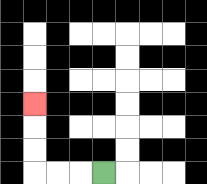{'start': '[4, 7]', 'end': '[1, 4]', 'path_directions': 'L,L,L,U,U,U', 'path_coordinates': '[[4, 7], [3, 7], [2, 7], [1, 7], [1, 6], [1, 5], [1, 4]]'}